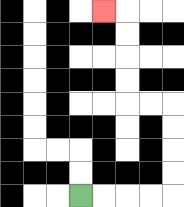{'start': '[3, 8]', 'end': '[4, 0]', 'path_directions': 'R,R,R,R,U,U,U,U,L,L,U,U,U,U,L', 'path_coordinates': '[[3, 8], [4, 8], [5, 8], [6, 8], [7, 8], [7, 7], [7, 6], [7, 5], [7, 4], [6, 4], [5, 4], [5, 3], [5, 2], [5, 1], [5, 0], [4, 0]]'}